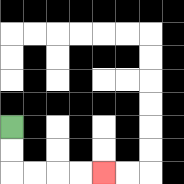{'start': '[0, 5]', 'end': '[4, 7]', 'path_directions': 'D,D,R,R,R,R', 'path_coordinates': '[[0, 5], [0, 6], [0, 7], [1, 7], [2, 7], [3, 7], [4, 7]]'}